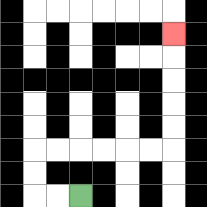{'start': '[3, 8]', 'end': '[7, 1]', 'path_directions': 'L,L,U,U,R,R,R,R,R,R,U,U,U,U,U', 'path_coordinates': '[[3, 8], [2, 8], [1, 8], [1, 7], [1, 6], [2, 6], [3, 6], [4, 6], [5, 6], [6, 6], [7, 6], [7, 5], [7, 4], [7, 3], [7, 2], [7, 1]]'}